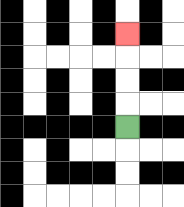{'start': '[5, 5]', 'end': '[5, 1]', 'path_directions': 'U,U,U,U', 'path_coordinates': '[[5, 5], [5, 4], [5, 3], [5, 2], [5, 1]]'}